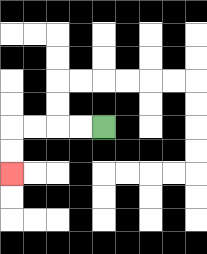{'start': '[4, 5]', 'end': '[0, 7]', 'path_directions': 'L,L,L,L,D,D', 'path_coordinates': '[[4, 5], [3, 5], [2, 5], [1, 5], [0, 5], [0, 6], [0, 7]]'}